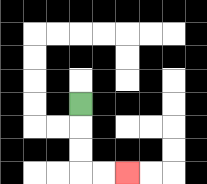{'start': '[3, 4]', 'end': '[5, 7]', 'path_directions': 'D,D,D,R,R', 'path_coordinates': '[[3, 4], [3, 5], [3, 6], [3, 7], [4, 7], [5, 7]]'}